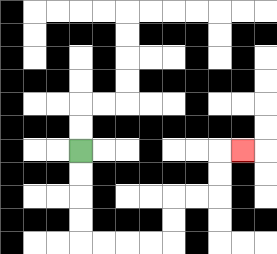{'start': '[3, 6]', 'end': '[10, 6]', 'path_directions': 'D,D,D,D,R,R,R,R,U,U,R,R,U,U,R', 'path_coordinates': '[[3, 6], [3, 7], [3, 8], [3, 9], [3, 10], [4, 10], [5, 10], [6, 10], [7, 10], [7, 9], [7, 8], [8, 8], [9, 8], [9, 7], [9, 6], [10, 6]]'}